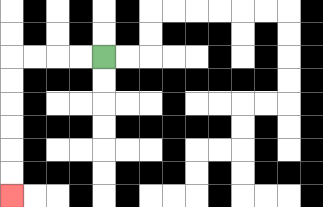{'start': '[4, 2]', 'end': '[0, 8]', 'path_directions': 'L,L,L,L,D,D,D,D,D,D', 'path_coordinates': '[[4, 2], [3, 2], [2, 2], [1, 2], [0, 2], [0, 3], [0, 4], [0, 5], [0, 6], [0, 7], [0, 8]]'}